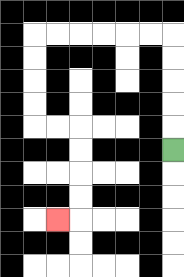{'start': '[7, 6]', 'end': '[2, 9]', 'path_directions': 'U,U,U,U,U,L,L,L,L,L,L,D,D,D,D,R,R,D,D,D,D,L', 'path_coordinates': '[[7, 6], [7, 5], [7, 4], [7, 3], [7, 2], [7, 1], [6, 1], [5, 1], [4, 1], [3, 1], [2, 1], [1, 1], [1, 2], [1, 3], [1, 4], [1, 5], [2, 5], [3, 5], [3, 6], [3, 7], [3, 8], [3, 9], [2, 9]]'}